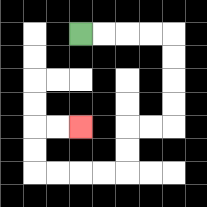{'start': '[3, 1]', 'end': '[3, 5]', 'path_directions': 'R,R,R,R,D,D,D,D,L,L,D,D,L,L,L,L,U,U,R,R', 'path_coordinates': '[[3, 1], [4, 1], [5, 1], [6, 1], [7, 1], [7, 2], [7, 3], [7, 4], [7, 5], [6, 5], [5, 5], [5, 6], [5, 7], [4, 7], [3, 7], [2, 7], [1, 7], [1, 6], [1, 5], [2, 5], [3, 5]]'}